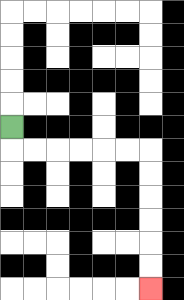{'start': '[0, 5]', 'end': '[6, 12]', 'path_directions': 'D,R,R,R,R,R,R,D,D,D,D,D,D', 'path_coordinates': '[[0, 5], [0, 6], [1, 6], [2, 6], [3, 6], [4, 6], [5, 6], [6, 6], [6, 7], [6, 8], [6, 9], [6, 10], [6, 11], [6, 12]]'}